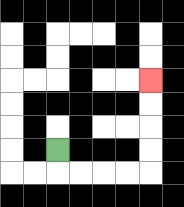{'start': '[2, 6]', 'end': '[6, 3]', 'path_directions': 'D,R,R,R,R,U,U,U,U', 'path_coordinates': '[[2, 6], [2, 7], [3, 7], [4, 7], [5, 7], [6, 7], [6, 6], [6, 5], [6, 4], [6, 3]]'}